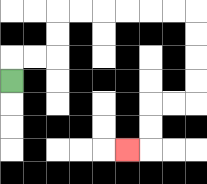{'start': '[0, 3]', 'end': '[5, 6]', 'path_directions': 'U,R,R,U,U,R,R,R,R,R,R,D,D,D,D,L,L,D,D,L', 'path_coordinates': '[[0, 3], [0, 2], [1, 2], [2, 2], [2, 1], [2, 0], [3, 0], [4, 0], [5, 0], [6, 0], [7, 0], [8, 0], [8, 1], [8, 2], [8, 3], [8, 4], [7, 4], [6, 4], [6, 5], [6, 6], [5, 6]]'}